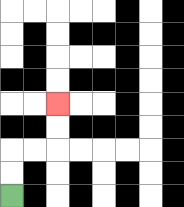{'start': '[0, 8]', 'end': '[2, 4]', 'path_directions': 'U,U,R,R,U,U', 'path_coordinates': '[[0, 8], [0, 7], [0, 6], [1, 6], [2, 6], [2, 5], [2, 4]]'}